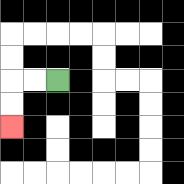{'start': '[2, 3]', 'end': '[0, 5]', 'path_directions': 'L,L,D,D', 'path_coordinates': '[[2, 3], [1, 3], [0, 3], [0, 4], [0, 5]]'}